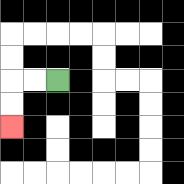{'start': '[2, 3]', 'end': '[0, 5]', 'path_directions': 'L,L,D,D', 'path_coordinates': '[[2, 3], [1, 3], [0, 3], [0, 4], [0, 5]]'}